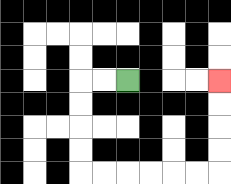{'start': '[5, 3]', 'end': '[9, 3]', 'path_directions': 'L,L,D,D,D,D,R,R,R,R,R,R,U,U,U,U', 'path_coordinates': '[[5, 3], [4, 3], [3, 3], [3, 4], [3, 5], [3, 6], [3, 7], [4, 7], [5, 7], [6, 7], [7, 7], [8, 7], [9, 7], [9, 6], [9, 5], [9, 4], [9, 3]]'}